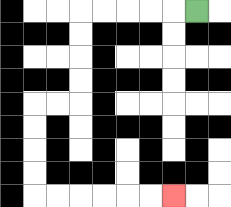{'start': '[8, 0]', 'end': '[7, 8]', 'path_directions': 'L,L,L,L,L,D,D,D,D,L,L,D,D,D,D,R,R,R,R,R,R', 'path_coordinates': '[[8, 0], [7, 0], [6, 0], [5, 0], [4, 0], [3, 0], [3, 1], [3, 2], [3, 3], [3, 4], [2, 4], [1, 4], [1, 5], [1, 6], [1, 7], [1, 8], [2, 8], [3, 8], [4, 8], [5, 8], [6, 8], [7, 8]]'}